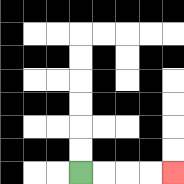{'start': '[3, 7]', 'end': '[7, 7]', 'path_directions': 'R,R,R,R', 'path_coordinates': '[[3, 7], [4, 7], [5, 7], [6, 7], [7, 7]]'}